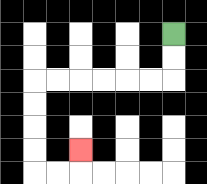{'start': '[7, 1]', 'end': '[3, 6]', 'path_directions': 'D,D,L,L,L,L,L,L,D,D,D,D,R,R,U', 'path_coordinates': '[[7, 1], [7, 2], [7, 3], [6, 3], [5, 3], [4, 3], [3, 3], [2, 3], [1, 3], [1, 4], [1, 5], [1, 6], [1, 7], [2, 7], [3, 7], [3, 6]]'}